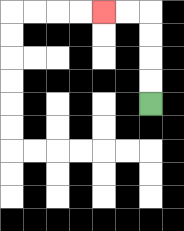{'start': '[6, 4]', 'end': '[4, 0]', 'path_directions': 'U,U,U,U,L,L', 'path_coordinates': '[[6, 4], [6, 3], [6, 2], [6, 1], [6, 0], [5, 0], [4, 0]]'}